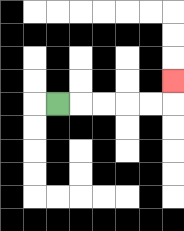{'start': '[2, 4]', 'end': '[7, 3]', 'path_directions': 'R,R,R,R,R,U', 'path_coordinates': '[[2, 4], [3, 4], [4, 4], [5, 4], [6, 4], [7, 4], [7, 3]]'}